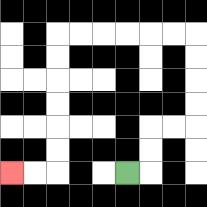{'start': '[5, 7]', 'end': '[0, 7]', 'path_directions': 'R,U,U,R,R,U,U,U,U,L,L,L,L,L,L,D,D,D,D,D,D,L,L', 'path_coordinates': '[[5, 7], [6, 7], [6, 6], [6, 5], [7, 5], [8, 5], [8, 4], [8, 3], [8, 2], [8, 1], [7, 1], [6, 1], [5, 1], [4, 1], [3, 1], [2, 1], [2, 2], [2, 3], [2, 4], [2, 5], [2, 6], [2, 7], [1, 7], [0, 7]]'}